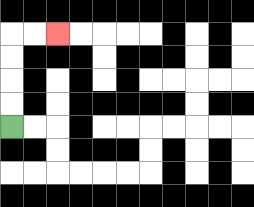{'start': '[0, 5]', 'end': '[2, 1]', 'path_directions': 'U,U,U,U,R,R', 'path_coordinates': '[[0, 5], [0, 4], [0, 3], [0, 2], [0, 1], [1, 1], [2, 1]]'}